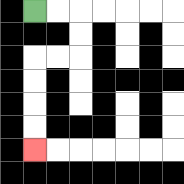{'start': '[1, 0]', 'end': '[1, 6]', 'path_directions': 'R,R,D,D,L,L,D,D,D,D', 'path_coordinates': '[[1, 0], [2, 0], [3, 0], [3, 1], [3, 2], [2, 2], [1, 2], [1, 3], [1, 4], [1, 5], [1, 6]]'}